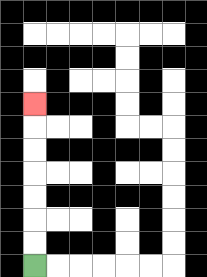{'start': '[1, 11]', 'end': '[1, 4]', 'path_directions': 'U,U,U,U,U,U,U', 'path_coordinates': '[[1, 11], [1, 10], [1, 9], [1, 8], [1, 7], [1, 6], [1, 5], [1, 4]]'}